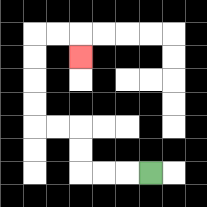{'start': '[6, 7]', 'end': '[3, 2]', 'path_directions': 'L,L,L,U,U,L,L,U,U,U,U,R,R,D', 'path_coordinates': '[[6, 7], [5, 7], [4, 7], [3, 7], [3, 6], [3, 5], [2, 5], [1, 5], [1, 4], [1, 3], [1, 2], [1, 1], [2, 1], [3, 1], [3, 2]]'}